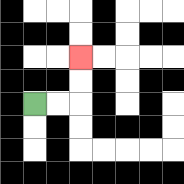{'start': '[1, 4]', 'end': '[3, 2]', 'path_directions': 'R,R,U,U', 'path_coordinates': '[[1, 4], [2, 4], [3, 4], [3, 3], [3, 2]]'}